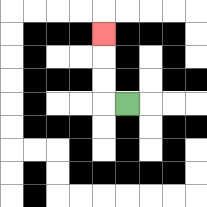{'start': '[5, 4]', 'end': '[4, 1]', 'path_directions': 'L,U,U,U', 'path_coordinates': '[[5, 4], [4, 4], [4, 3], [4, 2], [4, 1]]'}